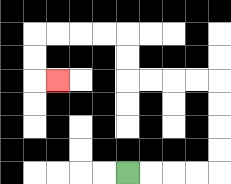{'start': '[5, 7]', 'end': '[2, 3]', 'path_directions': 'R,R,R,R,U,U,U,U,L,L,L,L,U,U,L,L,L,L,D,D,R', 'path_coordinates': '[[5, 7], [6, 7], [7, 7], [8, 7], [9, 7], [9, 6], [9, 5], [9, 4], [9, 3], [8, 3], [7, 3], [6, 3], [5, 3], [5, 2], [5, 1], [4, 1], [3, 1], [2, 1], [1, 1], [1, 2], [1, 3], [2, 3]]'}